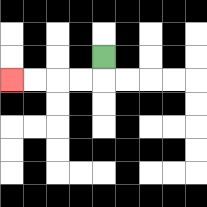{'start': '[4, 2]', 'end': '[0, 3]', 'path_directions': 'D,L,L,L,L', 'path_coordinates': '[[4, 2], [4, 3], [3, 3], [2, 3], [1, 3], [0, 3]]'}